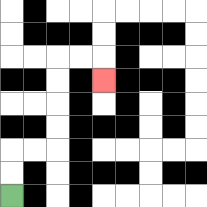{'start': '[0, 8]', 'end': '[4, 3]', 'path_directions': 'U,U,R,R,U,U,U,U,R,R,D', 'path_coordinates': '[[0, 8], [0, 7], [0, 6], [1, 6], [2, 6], [2, 5], [2, 4], [2, 3], [2, 2], [3, 2], [4, 2], [4, 3]]'}